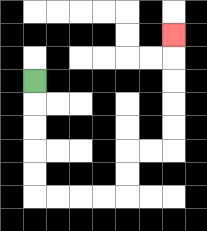{'start': '[1, 3]', 'end': '[7, 1]', 'path_directions': 'D,D,D,D,D,R,R,R,R,U,U,R,R,U,U,U,U,U', 'path_coordinates': '[[1, 3], [1, 4], [1, 5], [1, 6], [1, 7], [1, 8], [2, 8], [3, 8], [4, 8], [5, 8], [5, 7], [5, 6], [6, 6], [7, 6], [7, 5], [7, 4], [7, 3], [7, 2], [7, 1]]'}